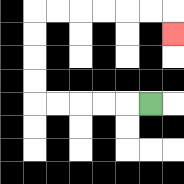{'start': '[6, 4]', 'end': '[7, 1]', 'path_directions': 'L,L,L,L,L,U,U,U,U,R,R,R,R,R,R,D', 'path_coordinates': '[[6, 4], [5, 4], [4, 4], [3, 4], [2, 4], [1, 4], [1, 3], [1, 2], [1, 1], [1, 0], [2, 0], [3, 0], [4, 0], [5, 0], [6, 0], [7, 0], [7, 1]]'}